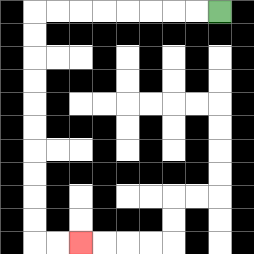{'start': '[9, 0]', 'end': '[3, 10]', 'path_directions': 'L,L,L,L,L,L,L,L,D,D,D,D,D,D,D,D,D,D,R,R', 'path_coordinates': '[[9, 0], [8, 0], [7, 0], [6, 0], [5, 0], [4, 0], [3, 0], [2, 0], [1, 0], [1, 1], [1, 2], [1, 3], [1, 4], [1, 5], [1, 6], [1, 7], [1, 8], [1, 9], [1, 10], [2, 10], [3, 10]]'}